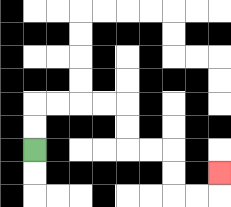{'start': '[1, 6]', 'end': '[9, 7]', 'path_directions': 'U,U,R,R,R,R,D,D,R,R,D,D,R,R,U', 'path_coordinates': '[[1, 6], [1, 5], [1, 4], [2, 4], [3, 4], [4, 4], [5, 4], [5, 5], [5, 6], [6, 6], [7, 6], [7, 7], [7, 8], [8, 8], [9, 8], [9, 7]]'}